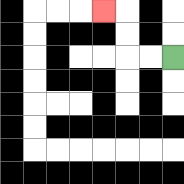{'start': '[7, 2]', 'end': '[4, 0]', 'path_directions': 'L,L,U,U,L', 'path_coordinates': '[[7, 2], [6, 2], [5, 2], [5, 1], [5, 0], [4, 0]]'}